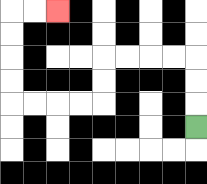{'start': '[8, 5]', 'end': '[2, 0]', 'path_directions': 'U,U,U,L,L,L,L,D,D,L,L,L,L,U,U,U,U,R,R', 'path_coordinates': '[[8, 5], [8, 4], [8, 3], [8, 2], [7, 2], [6, 2], [5, 2], [4, 2], [4, 3], [4, 4], [3, 4], [2, 4], [1, 4], [0, 4], [0, 3], [0, 2], [0, 1], [0, 0], [1, 0], [2, 0]]'}